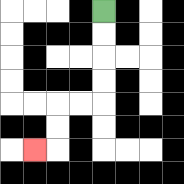{'start': '[4, 0]', 'end': '[1, 6]', 'path_directions': 'D,D,D,D,L,L,D,D,L', 'path_coordinates': '[[4, 0], [4, 1], [4, 2], [4, 3], [4, 4], [3, 4], [2, 4], [2, 5], [2, 6], [1, 6]]'}